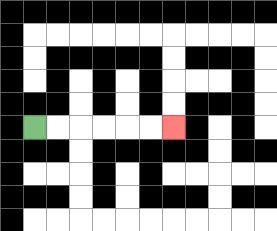{'start': '[1, 5]', 'end': '[7, 5]', 'path_directions': 'R,R,R,R,R,R', 'path_coordinates': '[[1, 5], [2, 5], [3, 5], [4, 5], [5, 5], [6, 5], [7, 5]]'}